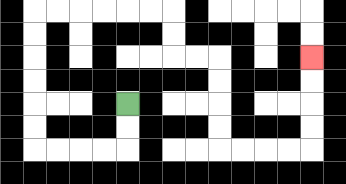{'start': '[5, 4]', 'end': '[13, 2]', 'path_directions': 'D,D,L,L,L,L,U,U,U,U,U,U,R,R,R,R,R,R,D,D,R,R,D,D,D,D,R,R,R,R,U,U,U,U', 'path_coordinates': '[[5, 4], [5, 5], [5, 6], [4, 6], [3, 6], [2, 6], [1, 6], [1, 5], [1, 4], [1, 3], [1, 2], [1, 1], [1, 0], [2, 0], [3, 0], [4, 0], [5, 0], [6, 0], [7, 0], [7, 1], [7, 2], [8, 2], [9, 2], [9, 3], [9, 4], [9, 5], [9, 6], [10, 6], [11, 6], [12, 6], [13, 6], [13, 5], [13, 4], [13, 3], [13, 2]]'}